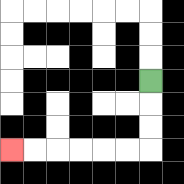{'start': '[6, 3]', 'end': '[0, 6]', 'path_directions': 'D,D,D,L,L,L,L,L,L', 'path_coordinates': '[[6, 3], [6, 4], [6, 5], [6, 6], [5, 6], [4, 6], [3, 6], [2, 6], [1, 6], [0, 6]]'}